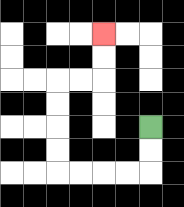{'start': '[6, 5]', 'end': '[4, 1]', 'path_directions': 'D,D,L,L,L,L,U,U,U,U,R,R,U,U', 'path_coordinates': '[[6, 5], [6, 6], [6, 7], [5, 7], [4, 7], [3, 7], [2, 7], [2, 6], [2, 5], [2, 4], [2, 3], [3, 3], [4, 3], [4, 2], [4, 1]]'}